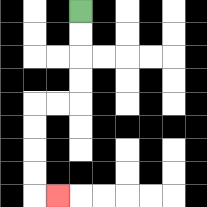{'start': '[3, 0]', 'end': '[2, 8]', 'path_directions': 'D,D,D,D,L,L,D,D,D,D,R', 'path_coordinates': '[[3, 0], [3, 1], [3, 2], [3, 3], [3, 4], [2, 4], [1, 4], [1, 5], [1, 6], [1, 7], [1, 8], [2, 8]]'}